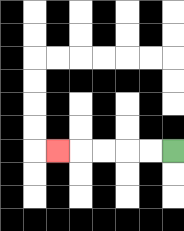{'start': '[7, 6]', 'end': '[2, 6]', 'path_directions': 'L,L,L,L,L', 'path_coordinates': '[[7, 6], [6, 6], [5, 6], [4, 6], [3, 6], [2, 6]]'}